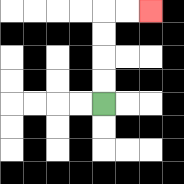{'start': '[4, 4]', 'end': '[6, 0]', 'path_directions': 'U,U,U,U,R,R', 'path_coordinates': '[[4, 4], [4, 3], [4, 2], [4, 1], [4, 0], [5, 0], [6, 0]]'}